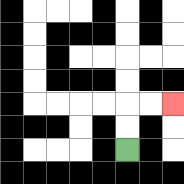{'start': '[5, 6]', 'end': '[7, 4]', 'path_directions': 'U,U,R,R', 'path_coordinates': '[[5, 6], [5, 5], [5, 4], [6, 4], [7, 4]]'}